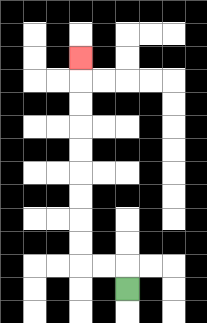{'start': '[5, 12]', 'end': '[3, 2]', 'path_directions': 'U,L,L,U,U,U,U,U,U,U,U,U', 'path_coordinates': '[[5, 12], [5, 11], [4, 11], [3, 11], [3, 10], [3, 9], [3, 8], [3, 7], [3, 6], [3, 5], [3, 4], [3, 3], [3, 2]]'}